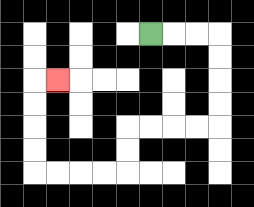{'start': '[6, 1]', 'end': '[2, 3]', 'path_directions': 'R,R,R,D,D,D,D,L,L,L,L,D,D,L,L,L,L,U,U,U,U,R', 'path_coordinates': '[[6, 1], [7, 1], [8, 1], [9, 1], [9, 2], [9, 3], [9, 4], [9, 5], [8, 5], [7, 5], [6, 5], [5, 5], [5, 6], [5, 7], [4, 7], [3, 7], [2, 7], [1, 7], [1, 6], [1, 5], [1, 4], [1, 3], [2, 3]]'}